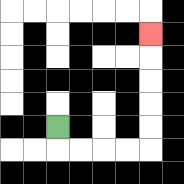{'start': '[2, 5]', 'end': '[6, 1]', 'path_directions': 'D,R,R,R,R,U,U,U,U,U', 'path_coordinates': '[[2, 5], [2, 6], [3, 6], [4, 6], [5, 6], [6, 6], [6, 5], [6, 4], [6, 3], [6, 2], [6, 1]]'}